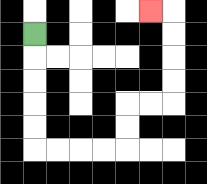{'start': '[1, 1]', 'end': '[6, 0]', 'path_directions': 'D,D,D,D,D,R,R,R,R,U,U,R,R,U,U,U,U,L', 'path_coordinates': '[[1, 1], [1, 2], [1, 3], [1, 4], [1, 5], [1, 6], [2, 6], [3, 6], [4, 6], [5, 6], [5, 5], [5, 4], [6, 4], [7, 4], [7, 3], [7, 2], [7, 1], [7, 0], [6, 0]]'}